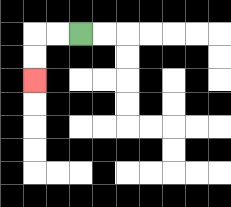{'start': '[3, 1]', 'end': '[1, 3]', 'path_directions': 'L,L,D,D', 'path_coordinates': '[[3, 1], [2, 1], [1, 1], [1, 2], [1, 3]]'}